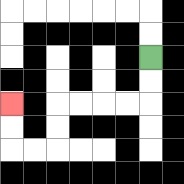{'start': '[6, 2]', 'end': '[0, 4]', 'path_directions': 'D,D,L,L,L,L,D,D,L,L,U,U', 'path_coordinates': '[[6, 2], [6, 3], [6, 4], [5, 4], [4, 4], [3, 4], [2, 4], [2, 5], [2, 6], [1, 6], [0, 6], [0, 5], [0, 4]]'}